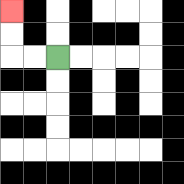{'start': '[2, 2]', 'end': '[0, 0]', 'path_directions': 'L,L,U,U', 'path_coordinates': '[[2, 2], [1, 2], [0, 2], [0, 1], [0, 0]]'}